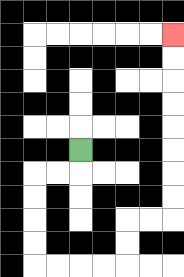{'start': '[3, 6]', 'end': '[7, 1]', 'path_directions': 'D,L,L,D,D,D,D,R,R,R,R,U,U,R,R,U,U,U,U,U,U,U,U', 'path_coordinates': '[[3, 6], [3, 7], [2, 7], [1, 7], [1, 8], [1, 9], [1, 10], [1, 11], [2, 11], [3, 11], [4, 11], [5, 11], [5, 10], [5, 9], [6, 9], [7, 9], [7, 8], [7, 7], [7, 6], [7, 5], [7, 4], [7, 3], [7, 2], [7, 1]]'}